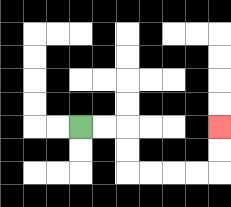{'start': '[3, 5]', 'end': '[9, 5]', 'path_directions': 'R,R,D,D,R,R,R,R,U,U', 'path_coordinates': '[[3, 5], [4, 5], [5, 5], [5, 6], [5, 7], [6, 7], [7, 7], [8, 7], [9, 7], [9, 6], [9, 5]]'}